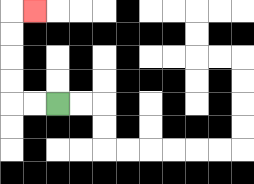{'start': '[2, 4]', 'end': '[1, 0]', 'path_directions': 'L,L,U,U,U,U,R', 'path_coordinates': '[[2, 4], [1, 4], [0, 4], [0, 3], [0, 2], [0, 1], [0, 0], [1, 0]]'}